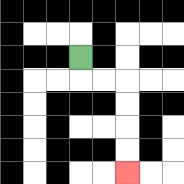{'start': '[3, 2]', 'end': '[5, 7]', 'path_directions': 'D,R,R,D,D,D,D', 'path_coordinates': '[[3, 2], [3, 3], [4, 3], [5, 3], [5, 4], [5, 5], [5, 6], [5, 7]]'}